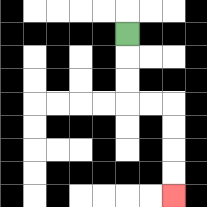{'start': '[5, 1]', 'end': '[7, 8]', 'path_directions': 'D,D,D,R,R,D,D,D,D', 'path_coordinates': '[[5, 1], [5, 2], [5, 3], [5, 4], [6, 4], [7, 4], [7, 5], [7, 6], [7, 7], [7, 8]]'}